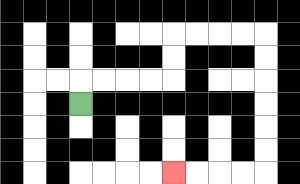{'start': '[3, 4]', 'end': '[7, 7]', 'path_directions': 'U,R,R,R,R,U,U,R,R,R,R,D,D,D,D,D,D,L,L,L,L', 'path_coordinates': '[[3, 4], [3, 3], [4, 3], [5, 3], [6, 3], [7, 3], [7, 2], [7, 1], [8, 1], [9, 1], [10, 1], [11, 1], [11, 2], [11, 3], [11, 4], [11, 5], [11, 6], [11, 7], [10, 7], [9, 7], [8, 7], [7, 7]]'}